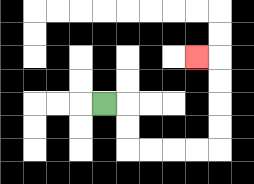{'start': '[4, 4]', 'end': '[8, 2]', 'path_directions': 'R,D,D,R,R,R,R,U,U,U,U,L', 'path_coordinates': '[[4, 4], [5, 4], [5, 5], [5, 6], [6, 6], [7, 6], [8, 6], [9, 6], [9, 5], [9, 4], [9, 3], [9, 2], [8, 2]]'}